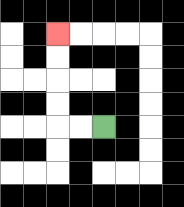{'start': '[4, 5]', 'end': '[2, 1]', 'path_directions': 'L,L,U,U,U,U', 'path_coordinates': '[[4, 5], [3, 5], [2, 5], [2, 4], [2, 3], [2, 2], [2, 1]]'}